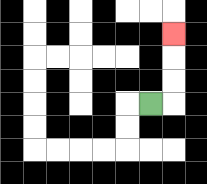{'start': '[6, 4]', 'end': '[7, 1]', 'path_directions': 'R,U,U,U', 'path_coordinates': '[[6, 4], [7, 4], [7, 3], [7, 2], [7, 1]]'}